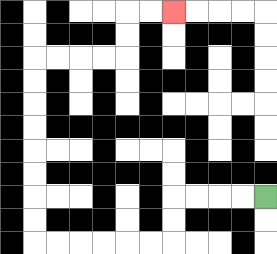{'start': '[11, 8]', 'end': '[7, 0]', 'path_directions': 'L,L,L,L,D,D,L,L,L,L,L,L,U,U,U,U,U,U,U,U,R,R,R,R,U,U,R,R', 'path_coordinates': '[[11, 8], [10, 8], [9, 8], [8, 8], [7, 8], [7, 9], [7, 10], [6, 10], [5, 10], [4, 10], [3, 10], [2, 10], [1, 10], [1, 9], [1, 8], [1, 7], [1, 6], [1, 5], [1, 4], [1, 3], [1, 2], [2, 2], [3, 2], [4, 2], [5, 2], [5, 1], [5, 0], [6, 0], [7, 0]]'}